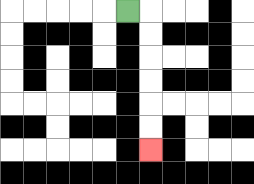{'start': '[5, 0]', 'end': '[6, 6]', 'path_directions': 'R,D,D,D,D,D,D', 'path_coordinates': '[[5, 0], [6, 0], [6, 1], [6, 2], [6, 3], [6, 4], [6, 5], [6, 6]]'}